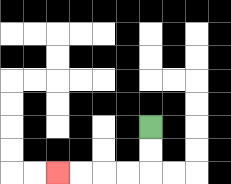{'start': '[6, 5]', 'end': '[2, 7]', 'path_directions': 'D,D,L,L,L,L', 'path_coordinates': '[[6, 5], [6, 6], [6, 7], [5, 7], [4, 7], [3, 7], [2, 7]]'}